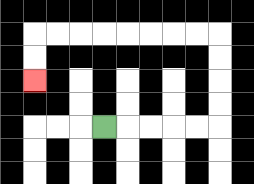{'start': '[4, 5]', 'end': '[1, 3]', 'path_directions': 'R,R,R,R,R,U,U,U,U,L,L,L,L,L,L,L,L,D,D', 'path_coordinates': '[[4, 5], [5, 5], [6, 5], [7, 5], [8, 5], [9, 5], [9, 4], [9, 3], [9, 2], [9, 1], [8, 1], [7, 1], [6, 1], [5, 1], [4, 1], [3, 1], [2, 1], [1, 1], [1, 2], [1, 3]]'}